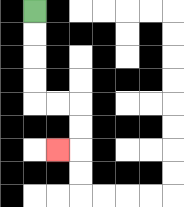{'start': '[1, 0]', 'end': '[2, 6]', 'path_directions': 'D,D,D,D,R,R,D,D,L', 'path_coordinates': '[[1, 0], [1, 1], [1, 2], [1, 3], [1, 4], [2, 4], [3, 4], [3, 5], [3, 6], [2, 6]]'}